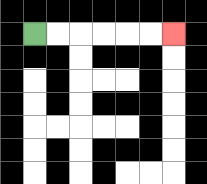{'start': '[1, 1]', 'end': '[7, 1]', 'path_directions': 'R,R,R,R,R,R', 'path_coordinates': '[[1, 1], [2, 1], [3, 1], [4, 1], [5, 1], [6, 1], [7, 1]]'}